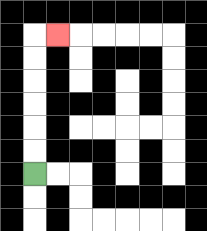{'start': '[1, 7]', 'end': '[2, 1]', 'path_directions': 'U,U,U,U,U,U,R', 'path_coordinates': '[[1, 7], [1, 6], [1, 5], [1, 4], [1, 3], [1, 2], [1, 1], [2, 1]]'}